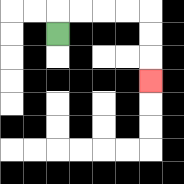{'start': '[2, 1]', 'end': '[6, 3]', 'path_directions': 'U,R,R,R,R,D,D,D', 'path_coordinates': '[[2, 1], [2, 0], [3, 0], [4, 0], [5, 0], [6, 0], [6, 1], [6, 2], [6, 3]]'}